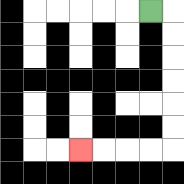{'start': '[6, 0]', 'end': '[3, 6]', 'path_directions': 'R,D,D,D,D,D,D,L,L,L,L', 'path_coordinates': '[[6, 0], [7, 0], [7, 1], [7, 2], [7, 3], [7, 4], [7, 5], [7, 6], [6, 6], [5, 6], [4, 6], [3, 6]]'}